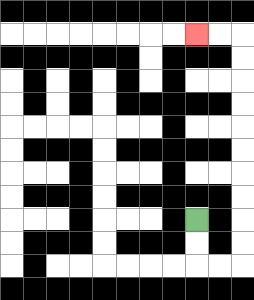{'start': '[8, 9]', 'end': '[8, 1]', 'path_directions': 'D,D,R,R,U,U,U,U,U,U,U,U,U,U,L,L', 'path_coordinates': '[[8, 9], [8, 10], [8, 11], [9, 11], [10, 11], [10, 10], [10, 9], [10, 8], [10, 7], [10, 6], [10, 5], [10, 4], [10, 3], [10, 2], [10, 1], [9, 1], [8, 1]]'}